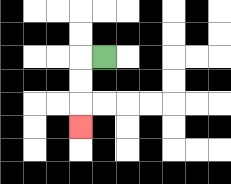{'start': '[4, 2]', 'end': '[3, 5]', 'path_directions': 'L,D,D,D', 'path_coordinates': '[[4, 2], [3, 2], [3, 3], [3, 4], [3, 5]]'}